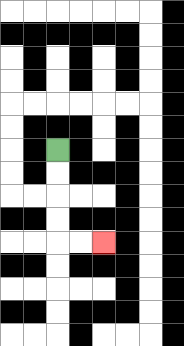{'start': '[2, 6]', 'end': '[4, 10]', 'path_directions': 'D,D,D,D,R,R', 'path_coordinates': '[[2, 6], [2, 7], [2, 8], [2, 9], [2, 10], [3, 10], [4, 10]]'}